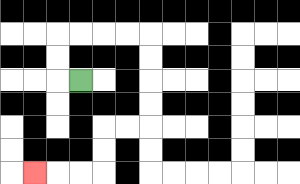{'start': '[3, 3]', 'end': '[1, 7]', 'path_directions': 'L,U,U,R,R,R,R,D,D,D,D,L,L,D,D,L,L,L', 'path_coordinates': '[[3, 3], [2, 3], [2, 2], [2, 1], [3, 1], [4, 1], [5, 1], [6, 1], [6, 2], [6, 3], [6, 4], [6, 5], [5, 5], [4, 5], [4, 6], [4, 7], [3, 7], [2, 7], [1, 7]]'}